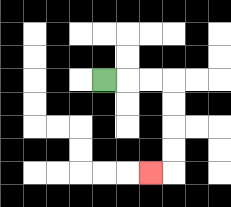{'start': '[4, 3]', 'end': '[6, 7]', 'path_directions': 'R,R,R,D,D,D,D,L', 'path_coordinates': '[[4, 3], [5, 3], [6, 3], [7, 3], [7, 4], [7, 5], [7, 6], [7, 7], [6, 7]]'}